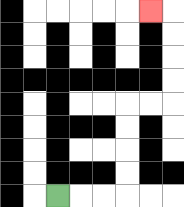{'start': '[2, 8]', 'end': '[6, 0]', 'path_directions': 'R,R,R,U,U,U,U,R,R,U,U,U,U,L', 'path_coordinates': '[[2, 8], [3, 8], [4, 8], [5, 8], [5, 7], [5, 6], [5, 5], [5, 4], [6, 4], [7, 4], [7, 3], [7, 2], [7, 1], [7, 0], [6, 0]]'}